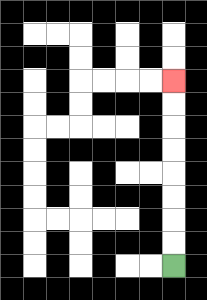{'start': '[7, 11]', 'end': '[7, 3]', 'path_directions': 'U,U,U,U,U,U,U,U', 'path_coordinates': '[[7, 11], [7, 10], [7, 9], [7, 8], [7, 7], [7, 6], [7, 5], [7, 4], [7, 3]]'}